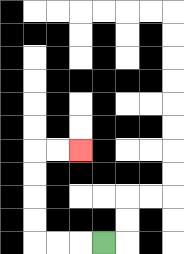{'start': '[4, 10]', 'end': '[3, 6]', 'path_directions': 'L,L,L,U,U,U,U,R,R', 'path_coordinates': '[[4, 10], [3, 10], [2, 10], [1, 10], [1, 9], [1, 8], [1, 7], [1, 6], [2, 6], [3, 6]]'}